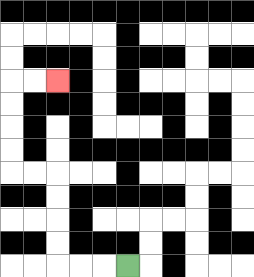{'start': '[5, 11]', 'end': '[2, 3]', 'path_directions': 'L,L,L,U,U,U,U,L,L,U,U,U,U,R,R', 'path_coordinates': '[[5, 11], [4, 11], [3, 11], [2, 11], [2, 10], [2, 9], [2, 8], [2, 7], [1, 7], [0, 7], [0, 6], [0, 5], [0, 4], [0, 3], [1, 3], [2, 3]]'}